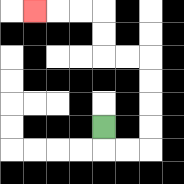{'start': '[4, 5]', 'end': '[1, 0]', 'path_directions': 'D,R,R,U,U,U,U,L,L,U,U,L,L,L', 'path_coordinates': '[[4, 5], [4, 6], [5, 6], [6, 6], [6, 5], [6, 4], [6, 3], [6, 2], [5, 2], [4, 2], [4, 1], [4, 0], [3, 0], [2, 0], [1, 0]]'}